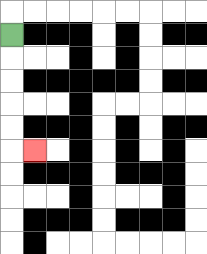{'start': '[0, 1]', 'end': '[1, 6]', 'path_directions': 'D,D,D,D,D,R', 'path_coordinates': '[[0, 1], [0, 2], [0, 3], [0, 4], [0, 5], [0, 6], [1, 6]]'}